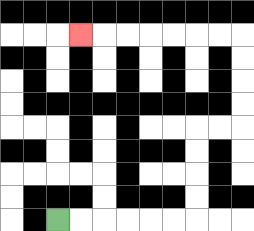{'start': '[2, 9]', 'end': '[3, 1]', 'path_directions': 'R,R,R,R,R,R,U,U,U,U,R,R,U,U,U,U,L,L,L,L,L,L,L', 'path_coordinates': '[[2, 9], [3, 9], [4, 9], [5, 9], [6, 9], [7, 9], [8, 9], [8, 8], [8, 7], [8, 6], [8, 5], [9, 5], [10, 5], [10, 4], [10, 3], [10, 2], [10, 1], [9, 1], [8, 1], [7, 1], [6, 1], [5, 1], [4, 1], [3, 1]]'}